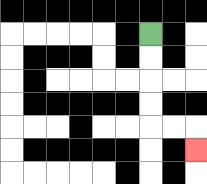{'start': '[6, 1]', 'end': '[8, 6]', 'path_directions': 'D,D,D,D,R,R,D', 'path_coordinates': '[[6, 1], [6, 2], [6, 3], [6, 4], [6, 5], [7, 5], [8, 5], [8, 6]]'}